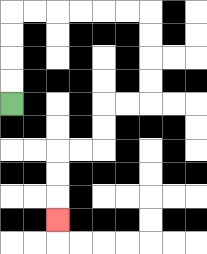{'start': '[0, 4]', 'end': '[2, 9]', 'path_directions': 'U,U,U,U,R,R,R,R,R,R,D,D,D,D,L,L,D,D,L,L,D,D,D', 'path_coordinates': '[[0, 4], [0, 3], [0, 2], [0, 1], [0, 0], [1, 0], [2, 0], [3, 0], [4, 0], [5, 0], [6, 0], [6, 1], [6, 2], [6, 3], [6, 4], [5, 4], [4, 4], [4, 5], [4, 6], [3, 6], [2, 6], [2, 7], [2, 8], [2, 9]]'}